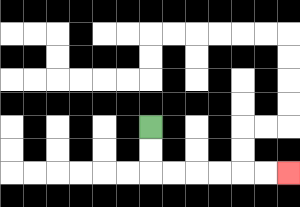{'start': '[6, 5]', 'end': '[12, 7]', 'path_directions': 'D,D,R,R,R,R,R,R', 'path_coordinates': '[[6, 5], [6, 6], [6, 7], [7, 7], [8, 7], [9, 7], [10, 7], [11, 7], [12, 7]]'}